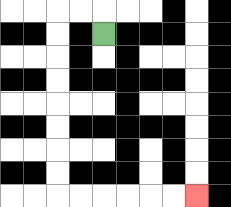{'start': '[4, 1]', 'end': '[8, 8]', 'path_directions': 'U,L,L,D,D,D,D,D,D,D,D,R,R,R,R,R,R', 'path_coordinates': '[[4, 1], [4, 0], [3, 0], [2, 0], [2, 1], [2, 2], [2, 3], [2, 4], [2, 5], [2, 6], [2, 7], [2, 8], [3, 8], [4, 8], [5, 8], [6, 8], [7, 8], [8, 8]]'}